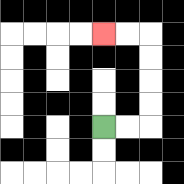{'start': '[4, 5]', 'end': '[4, 1]', 'path_directions': 'R,R,U,U,U,U,L,L', 'path_coordinates': '[[4, 5], [5, 5], [6, 5], [6, 4], [6, 3], [6, 2], [6, 1], [5, 1], [4, 1]]'}